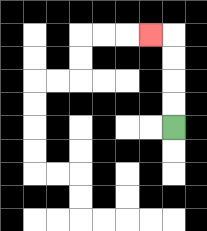{'start': '[7, 5]', 'end': '[6, 1]', 'path_directions': 'U,U,U,U,L', 'path_coordinates': '[[7, 5], [7, 4], [7, 3], [7, 2], [7, 1], [6, 1]]'}